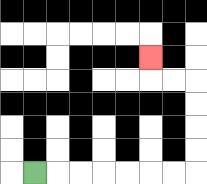{'start': '[1, 7]', 'end': '[6, 2]', 'path_directions': 'R,R,R,R,R,R,R,U,U,U,U,L,L,U', 'path_coordinates': '[[1, 7], [2, 7], [3, 7], [4, 7], [5, 7], [6, 7], [7, 7], [8, 7], [8, 6], [8, 5], [8, 4], [8, 3], [7, 3], [6, 3], [6, 2]]'}